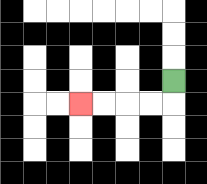{'start': '[7, 3]', 'end': '[3, 4]', 'path_directions': 'D,L,L,L,L', 'path_coordinates': '[[7, 3], [7, 4], [6, 4], [5, 4], [4, 4], [3, 4]]'}